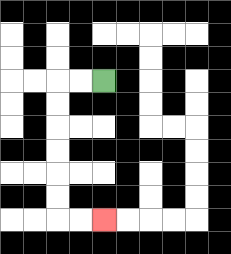{'start': '[4, 3]', 'end': '[4, 9]', 'path_directions': 'L,L,D,D,D,D,D,D,R,R', 'path_coordinates': '[[4, 3], [3, 3], [2, 3], [2, 4], [2, 5], [2, 6], [2, 7], [2, 8], [2, 9], [3, 9], [4, 9]]'}